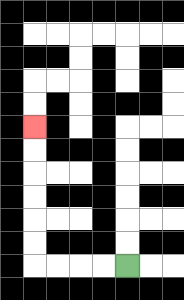{'start': '[5, 11]', 'end': '[1, 5]', 'path_directions': 'L,L,L,L,U,U,U,U,U,U', 'path_coordinates': '[[5, 11], [4, 11], [3, 11], [2, 11], [1, 11], [1, 10], [1, 9], [1, 8], [1, 7], [1, 6], [1, 5]]'}